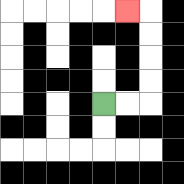{'start': '[4, 4]', 'end': '[5, 0]', 'path_directions': 'R,R,U,U,U,U,L', 'path_coordinates': '[[4, 4], [5, 4], [6, 4], [6, 3], [6, 2], [6, 1], [6, 0], [5, 0]]'}